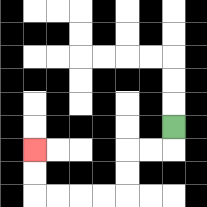{'start': '[7, 5]', 'end': '[1, 6]', 'path_directions': 'D,L,L,D,D,L,L,L,L,U,U', 'path_coordinates': '[[7, 5], [7, 6], [6, 6], [5, 6], [5, 7], [5, 8], [4, 8], [3, 8], [2, 8], [1, 8], [1, 7], [1, 6]]'}